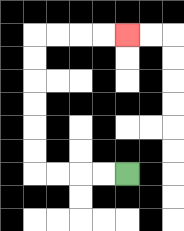{'start': '[5, 7]', 'end': '[5, 1]', 'path_directions': 'L,L,L,L,U,U,U,U,U,U,R,R,R,R', 'path_coordinates': '[[5, 7], [4, 7], [3, 7], [2, 7], [1, 7], [1, 6], [1, 5], [1, 4], [1, 3], [1, 2], [1, 1], [2, 1], [3, 1], [4, 1], [5, 1]]'}